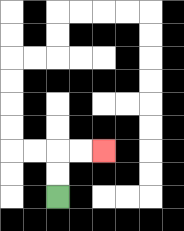{'start': '[2, 8]', 'end': '[4, 6]', 'path_directions': 'U,U,R,R', 'path_coordinates': '[[2, 8], [2, 7], [2, 6], [3, 6], [4, 6]]'}